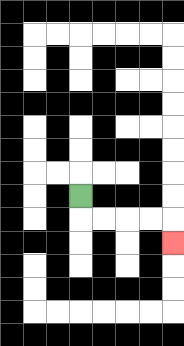{'start': '[3, 8]', 'end': '[7, 10]', 'path_directions': 'D,R,R,R,R,D', 'path_coordinates': '[[3, 8], [3, 9], [4, 9], [5, 9], [6, 9], [7, 9], [7, 10]]'}